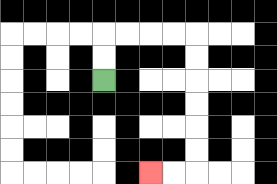{'start': '[4, 3]', 'end': '[6, 7]', 'path_directions': 'U,U,R,R,R,R,D,D,D,D,D,D,L,L', 'path_coordinates': '[[4, 3], [4, 2], [4, 1], [5, 1], [6, 1], [7, 1], [8, 1], [8, 2], [8, 3], [8, 4], [8, 5], [8, 6], [8, 7], [7, 7], [6, 7]]'}